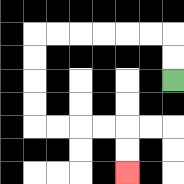{'start': '[7, 3]', 'end': '[5, 7]', 'path_directions': 'U,U,L,L,L,L,L,L,D,D,D,D,R,R,R,R,D,D', 'path_coordinates': '[[7, 3], [7, 2], [7, 1], [6, 1], [5, 1], [4, 1], [3, 1], [2, 1], [1, 1], [1, 2], [1, 3], [1, 4], [1, 5], [2, 5], [3, 5], [4, 5], [5, 5], [5, 6], [5, 7]]'}